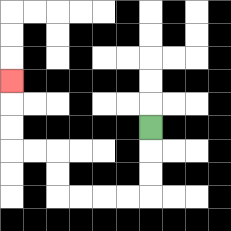{'start': '[6, 5]', 'end': '[0, 3]', 'path_directions': 'D,D,D,L,L,L,L,U,U,L,L,U,U,U', 'path_coordinates': '[[6, 5], [6, 6], [6, 7], [6, 8], [5, 8], [4, 8], [3, 8], [2, 8], [2, 7], [2, 6], [1, 6], [0, 6], [0, 5], [0, 4], [0, 3]]'}